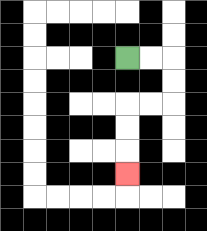{'start': '[5, 2]', 'end': '[5, 7]', 'path_directions': 'R,R,D,D,L,L,D,D,D', 'path_coordinates': '[[5, 2], [6, 2], [7, 2], [7, 3], [7, 4], [6, 4], [5, 4], [5, 5], [5, 6], [5, 7]]'}